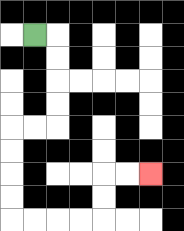{'start': '[1, 1]', 'end': '[6, 7]', 'path_directions': 'R,D,D,D,D,L,L,D,D,D,D,R,R,R,R,U,U,R,R', 'path_coordinates': '[[1, 1], [2, 1], [2, 2], [2, 3], [2, 4], [2, 5], [1, 5], [0, 5], [0, 6], [0, 7], [0, 8], [0, 9], [1, 9], [2, 9], [3, 9], [4, 9], [4, 8], [4, 7], [5, 7], [6, 7]]'}